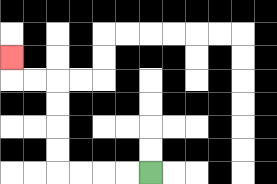{'start': '[6, 7]', 'end': '[0, 2]', 'path_directions': 'L,L,L,L,U,U,U,U,L,L,U', 'path_coordinates': '[[6, 7], [5, 7], [4, 7], [3, 7], [2, 7], [2, 6], [2, 5], [2, 4], [2, 3], [1, 3], [0, 3], [0, 2]]'}